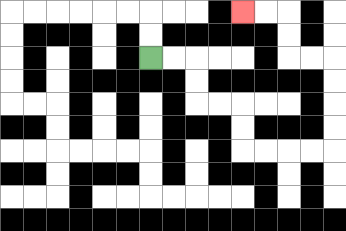{'start': '[6, 2]', 'end': '[10, 0]', 'path_directions': 'R,R,D,D,R,R,D,D,R,R,R,R,U,U,U,U,L,L,U,U,L,L', 'path_coordinates': '[[6, 2], [7, 2], [8, 2], [8, 3], [8, 4], [9, 4], [10, 4], [10, 5], [10, 6], [11, 6], [12, 6], [13, 6], [14, 6], [14, 5], [14, 4], [14, 3], [14, 2], [13, 2], [12, 2], [12, 1], [12, 0], [11, 0], [10, 0]]'}